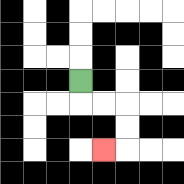{'start': '[3, 3]', 'end': '[4, 6]', 'path_directions': 'D,R,R,D,D,L', 'path_coordinates': '[[3, 3], [3, 4], [4, 4], [5, 4], [5, 5], [5, 6], [4, 6]]'}